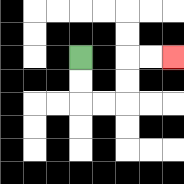{'start': '[3, 2]', 'end': '[7, 2]', 'path_directions': 'D,D,R,R,U,U,R,R', 'path_coordinates': '[[3, 2], [3, 3], [3, 4], [4, 4], [5, 4], [5, 3], [5, 2], [6, 2], [7, 2]]'}